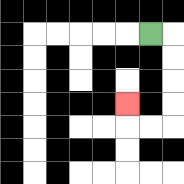{'start': '[6, 1]', 'end': '[5, 4]', 'path_directions': 'R,D,D,D,D,L,L,U', 'path_coordinates': '[[6, 1], [7, 1], [7, 2], [7, 3], [7, 4], [7, 5], [6, 5], [5, 5], [5, 4]]'}